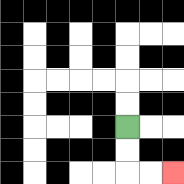{'start': '[5, 5]', 'end': '[7, 7]', 'path_directions': 'D,D,R,R', 'path_coordinates': '[[5, 5], [5, 6], [5, 7], [6, 7], [7, 7]]'}